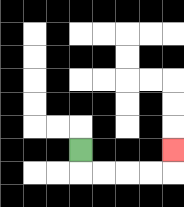{'start': '[3, 6]', 'end': '[7, 6]', 'path_directions': 'D,R,R,R,R,U', 'path_coordinates': '[[3, 6], [3, 7], [4, 7], [5, 7], [6, 7], [7, 7], [7, 6]]'}